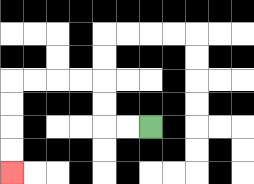{'start': '[6, 5]', 'end': '[0, 7]', 'path_directions': 'L,L,U,U,L,L,L,L,D,D,D,D', 'path_coordinates': '[[6, 5], [5, 5], [4, 5], [4, 4], [4, 3], [3, 3], [2, 3], [1, 3], [0, 3], [0, 4], [0, 5], [0, 6], [0, 7]]'}